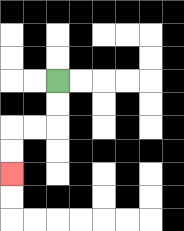{'start': '[2, 3]', 'end': '[0, 7]', 'path_directions': 'D,D,L,L,D,D', 'path_coordinates': '[[2, 3], [2, 4], [2, 5], [1, 5], [0, 5], [0, 6], [0, 7]]'}